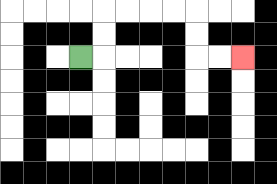{'start': '[3, 2]', 'end': '[10, 2]', 'path_directions': 'R,U,U,R,R,R,R,D,D,R,R', 'path_coordinates': '[[3, 2], [4, 2], [4, 1], [4, 0], [5, 0], [6, 0], [7, 0], [8, 0], [8, 1], [8, 2], [9, 2], [10, 2]]'}